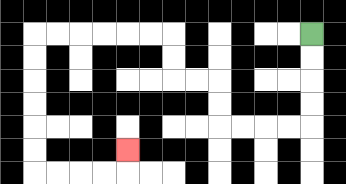{'start': '[13, 1]', 'end': '[5, 6]', 'path_directions': 'D,D,D,D,L,L,L,L,U,U,L,L,U,U,L,L,L,L,L,L,D,D,D,D,D,D,R,R,R,R,U', 'path_coordinates': '[[13, 1], [13, 2], [13, 3], [13, 4], [13, 5], [12, 5], [11, 5], [10, 5], [9, 5], [9, 4], [9, 3], [8, 3], [7, 3], [7, 2], [7, 1], [6, 1], [5, 1], [4, 1], [3, 1], [2, 1], [1, 1], [1, 2], [1, 3], [1, 4], [1, 5], [1, 6], [1, 7], [2, 7], [3, 7], [4, 7], [5, 7], [5, 6]]'}